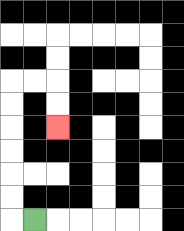{'start': '[1, 9]', 'end': '[2, 5]', 'path_directions': 'L,U,U,U,U,U,U,R,R,D,D', 'path_coordinates': '[[1, 9], [0, 9], [0, 8], [0, 7], [0, 6], [0, 5], [0, 4], [0, 3], [1, 3], [2, 3], [2, 4], [2, 5]]'}